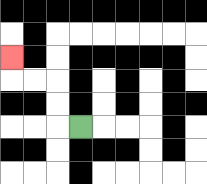{'start': '[3, 5]', 'end': '[0, 2]', 'path_directions': 'L,U,U,L,L,U', 'path_coordinates': '[[3, 5], [2, 5], [2, 4], [2, 3], [1, 3], [0, 3], [0, 2]]'}